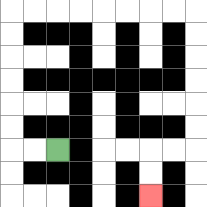{'start': '[2, 6]', 'end': '[6, 8]', 'path_directions': 'L,L,U,U,U,U,U,U,R,R,R,R,R,R,R,R,D,D,D,D,D,D,L,L,D,D', 'path_coordinates': '[[2, 6], [1, 6], [0, 6], [0, 5], [0, 4], [0, 3], [0, 2], [0, 1], [0, 0], [1, 0], [2, 0], [3, 0], [4, 0], [5, 0], [6, 0], [7, 0], [8, 0], [8, 1], [8, 2], [8, 3], [8, 4], [8, 5], [8, 6], [7, 6], [6, 6], [6, 7], [6, 8]]'}